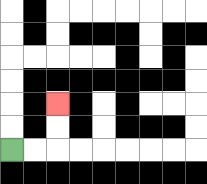{'start': '[0, 6]', 'end': '[2, 4]', 'path_directions': 'R,R,U,U', 'path_coordinates': '[[0, 6], [1, 6], [2, 6], [2, 5], [2, 4]]'}